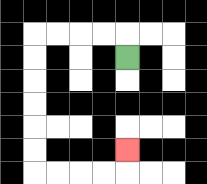{'start': '[5, 2]', 'end': '[5, 6]', 'path_directions': 'U,L,L,L,L,D,D,D,D,D,D,R,R,R,R,U', 'path_coordinates': '[[5, 2], [5, 1], [4, 1], [3, 1], [2, 1], [1, 1], [1, 2], [1, 3], [1, 4], [1, 5], [1, 6], [1, 7], [2, 7], [3, 7], [4, 7], [5, 7], [5, 6]]'}